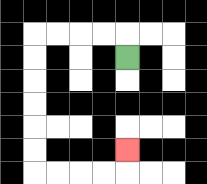{'start': '[5, 2]', 'end': '[5, 6]', 'path_directions': 'U,L,L,L,L,D,D,D,D,D,D,R,R,R,R,U', 'path_coordinates': '[[5, 2], [5, 1], [4, 1], [3, 1], [2, 1], [1, 1], [1, 2], [1, 3], [1, 4], [1, 5], [1, 6], [1, 7], [2, 7], [3, 7], [4, 7], [5, 7], [5, 6]]'}